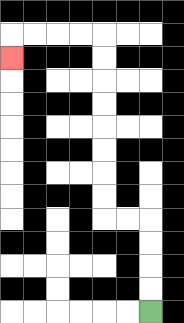{'start': '[6, 13]', 'end': '[0, 2]', 'path_directions': 'U,U,U,U,L,L,U,U,U,U,U,U,U,U,L,L,L,L,D', 'path_coordinates': '[[6, 13], [6, 12], [6, 11], [6, 10], [6, 9], [5, 9], [4, 9], [4, 8], [4, 7], [4, 6], [4, 5], [4, 4], [4, 3], [4, 2], [4, 1], [3, 1], [2, 1], [1, 1], [0, 1], [0, 2]]'}